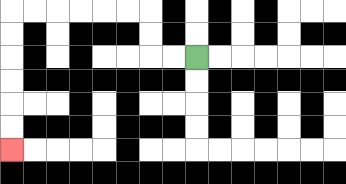{'start': '[8, 2]', 'end': '[0, 6]', 'path_directions': 'L,L,U,U,L,L,L,L,L,L,D,D,D,D,D,D', 'path_coordinates': '[[8, 2], [7, 2], [6, 2], [6, 1], [6, 0], [5, 0], [4, 0], [3, 0], [2, 0], [1, 0], [0, 0], [0, 1], [0, 2], [0, 3], [0, 4], [0, 5], [0, 6]]'}